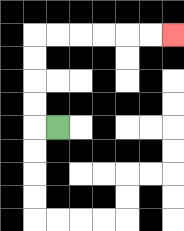{'start': '[2, 5]', 'end': '[7, 1]', 'path_directions': 'L,U,U,U,U,R,R,R,R,R,R', 'path_coordinates': '[[2, 5], [1, 5], [1, 4], [1, 3], [1, 2], [1, 1], [2, 1], [3, 1], [4, 1], [5, 1], [6, 1], [7, 1]]'}